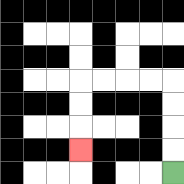{'start': '[7, 7]', 'end': '[3, 6]', 'path_directions': 'U,U,U,U,L,L,L,L,D,D,D', 'path_coordinates': '[[7, 7], [7, 6], [7, 5], [7, 4], [7, 3], [6, 3], [5, 3], [4, 3], [3, 3], [3, 4], [3, 5], [3, 6]]'}